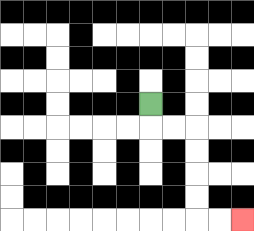{'start': '[6, 4]', 'end': '[10, 9]', 'path_directions': 'D,R,R,D,D,D,D,R,R', 'path_coordinates': '[[6, 4], [6, 5], [7, 5], [8, 5], [8, 6], [8, 7], [8, 8], [8, 9], [9, 9], [10, 9]]'}